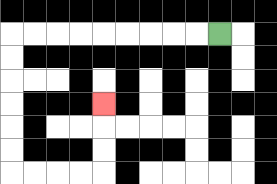{'start': '[9, 1]', 'end': '[4, 4]', 'path_directions': 'L,L,L,L,L,L,L,L,L,D,D,D,D,D,D,R,R,R,R,U,U,U', 'path_coordinates': '[[9, 1], [8, 1], [7, 1], [6, 1], [5, 1], [4, 1], [3, 1], [2, 1], [1, 1], [0, 1], [0, 2], [0, 3], [0, 4], [0, 5], [0, 6], [0, 7], [1, 7], [2, 7], [3, 7], [4, 7], [4, 6], [4, 5], [4, 4]]'}